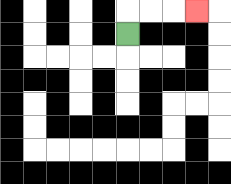{'start': '[5, 1]', 'end': '[8, 0]', 'path_directions': 'U,R,R,R', 'path_coordinates': '[[5, 1], [5, 0], [6, 0], [7, 0], [8, 0]]'}